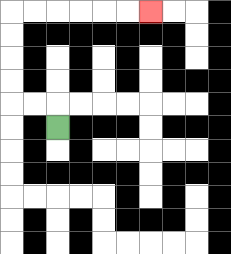{'start': '[2, 5]', 'end': '[6, 0]', 'path_directions': 'U,L,L,U,U,U,U,R,R,R,R,R,R', 'path_coordinates': '[[2, 5], [2, 4], [1, 4], [0, 4], [0, 3], [0, 2], [0, 1], [0, 0], [1, 0], [2, 0], [3, 0], [4, 0], [5, 0], [6, 0]]'}